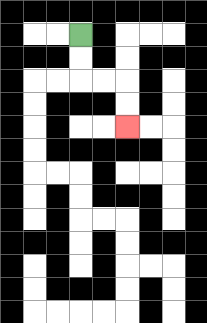{'start': '[3, 1]', 'end': '[5, 5]', 'path_directions': 'D,D,R,R,D,D', 'path_coordinates': '[[3, 1], [3, 2], [3, 3], [4, 3], [5, 3], [5, 4], [5, 5]]'}